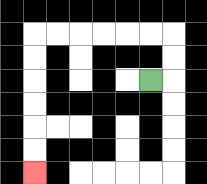{'start': '[6, 3]', 'end': '[1, 7]', 'path_directions': 'R,U,U,L,L,L,L,L,L,D,D,D,D,D,D', 'path_coordinates': '[[6, 3], [7, 3], [7, 2], [7, 1], [6, 1], [5, 1], [4, 1], [3, 1], [2, 1], [1, 1], [1, 2], [1, 3], [1, 4], [1, 5], [1, 6], [1, 7]]'}